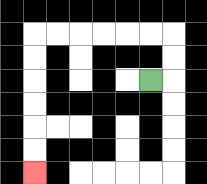{'start': '[6, 3]', 'end': '[1, 7]', 'path_directions': 'R,U,U,L,L,L,L,L,L,D,D,D,D,D,D', 'path_coordinates': '[[6, 3], [7, 3], [7, 2], [7, 1], [6, 1], [5, 1], [4, 1], [3, 1], [2, 1], [1, 1], [1, 2], [1, 3], [1, 4], [1, 5], [1, 6], [1, 7]]'}